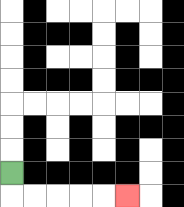{'start': '[0, 7]', 'end': '[5, 8]', 'path_directions': 'D,R,R,R,R,R', 'path_coordinates': '[[0, 7], [0, 8], [1, 8], [2, 8], [3, 8], [4, 8], [5, 8]]'}